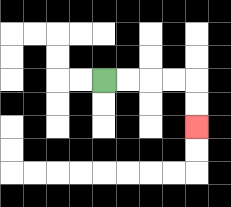{'start': '[4, 3]', 'end': '[8, 5]', 'path_directions': 'R,R,R,R,D,D', 'path_coordinates': '[[4, 3], [5, 3], [6, 3], [7, 3], [8, 3], [8, 4], [8, 5]]'}